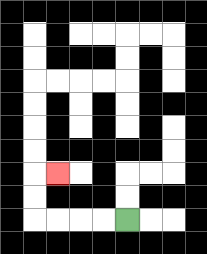{'start': '[5, 9]', 'end': '[2, 7]', 'path_directions': 'L,L,L,L,U,U,R', 'path_coordinates': '[[5, 9], [4, 9], [3, 9], [2, 9], [1, 9], [1, 8], [1, 7], [2, 7]]'}